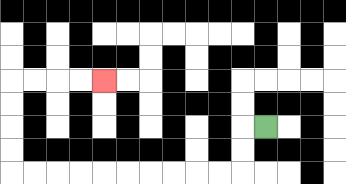{'start': '[11, 5]', 'end': '[4, 3]', 'path_directions': 'L,D,D,L,L,L,L,L,L,L,L,L,L,U,U,U,U,R,R,R,R', 'path_coordinates': '[[11, 5], [10, 5], [10, 6], [10, 7], [9, 7], [8, 7], [7, 7], [6, 7], [5, 7], [4, 7], [3, 7], [2, 7], [1, 7], [0, 7], [0, 6], [0, 5], [0, 4], [0, 3], [1, 3], [2, 3], [3, 3], [4, 3]]'}